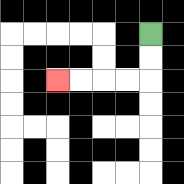{'start': '[6, 1]', 'end': '[2, 3]', 'path_directions': 'D,D,L,L,L,L', 'path_coordinates': '[[6, 1], [6, 2], [6, 3], [5, 3], [4, 3], [3, 3], [2, 3]]'}